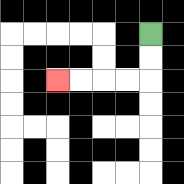{'start': '[6, 1]', 'end': '[2, 3]', 'path_directions': 'D,D,L,L,L,L', 'path_coordinates': '[[6, 1], [6, 2], [6, 3], [5, 3], [4, 3], [3, 3], [2, 3]]'}